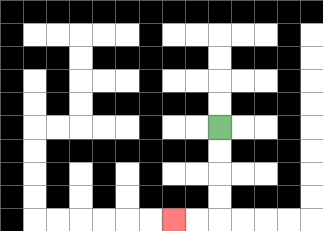{'start': '[9, 5]', 'end': '[7, 9]', 'path_directions': 'D,D,D,D,L,L', 'path_coordinates': '[[9, 5], [9, 6], [9, 7], [9, 8], [9, 9], [8, 9], [7, 9]]'}